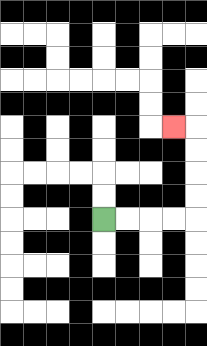{'start': '[4, 9]', 'end': '[7, 5]', 'path_directions': 'R,R,R,R,U,U,U,U,L', 'path_coordinates': '[[4, 9], [5, 9], [6, 9], [7, 9], [8, 9], [8, 8], [8, 7], [8, 6], [8, 5], [7, 5]]'}